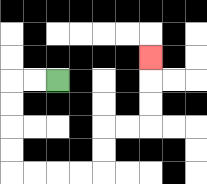{'start': '[2, 3]', 'end': '[6, 2]', 'path_directions': 'L,L,D,D,D,D,R,R,R,R,U,U,R,R,U,U,U', 'path_coordinates': '[[2, 3], [1, 3], [0, 3], [0, 4], [0, 5], [0, 6], [0, 7], [1, 7], [2, 7], [3, 7], [4, 7], [4, 6], [4, 5], [5, 5], [6, 5], [6, 4], [6, 3], [6, 2]]'}